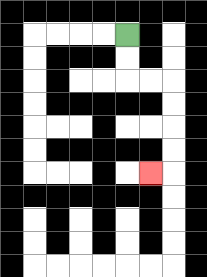{'start': '[5, 1]', 'end': '[6, 7]', 'path_directions': 'D,D,R,R,D,D,D,D,L', 'path_coordinates': '[[5, 1], [5, 2], [5, 3], [6, 3], [7, 3], [7, 4], [7, 5], [7, 6], [7, 7], [6, 7]]'}